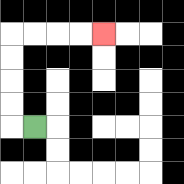{'start': '[1, 5]', 'end': '[4, 1]', 'path_directions': 'L,U,U,U,U,R,R,R,R', 'path_coordinates': '[[1, 5], [0, 5], [0, 4], [0, 3], [0, 2], [0, 1], [1, 1], [2, 1], [3, 1], [4, 1]]'}